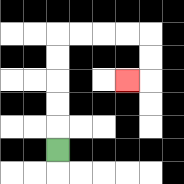{'start': '[2, 6]', 'end': '[5, 3]', 'path_directions': 'U,U,U,U,U,R,R,R,R,D,D,L', 'path_coordinates': '[[2, 6], [2, 5], [2, 4], [2, 3], [2, 2], [2, 1], [3, 1], [4, 1], [5, 1], [6, 1], [6, 2], [6, 3], [5, 3]]'}